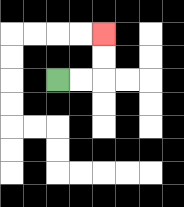{'start': '[2, 3]', 'end': '[4, 1]', 'path_directions': 'R,R,U,U', 'path_coordinates': '[[2, 3], [3, 3], [4, 3], [4, 2], [4, 1]]'}